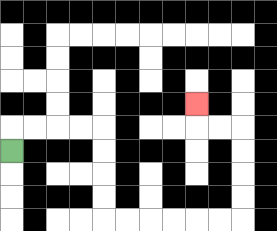{'start': '[0, 6]', 'end': '[8, 4]', 'path_directions': 'U,R,R,R,R,D,D,D,D,R,R,R,R,R,R,U,U,U,U,L,L,U', 'path_coordinates': '[[0, 6], [0, 5], [1, 5], [2, 5], [3, 5], [4, 5], [4, 6], [4, 7], [4, 8], [4, 9], [5, 9], [6, 9], [7, 9], [8, 9], [9, 9], [10, 9], [10, 8], [10, 7], [10, 6], [10, 5], [9, 5], [8, 5], [8, 4]]'}